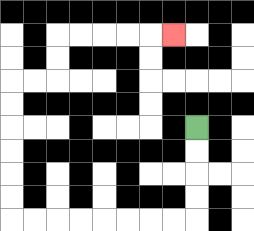{'start': '[8, 5]', 'end': '[7, 1]', 'path_directions': 'D,D,D,D,L,L,L,L,L,L,L,L,U,U,U,U,U,U,R,R,U,U,R,R,R,R,R', 'path_coordinates': '[[8, 5], [8, 6], [8, 7], [8, 8], [8, 9], [7, 9], [6, 9], [5, 9], [4, 9], [3, 9], [2, 9], [1, 9], [0, 9], [0, 8], [0, 7], [0, 6], [0, 5], [0, 4], [0, 3], [1, 3], [2, 3], [2, 2], [2, 1], [3, 1], [4, 1], [5, 1], [6, 1], [7, 1]]'}